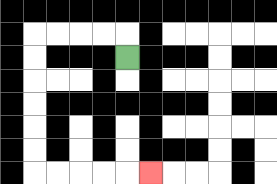{'start': '[5, 2]', 'end': '[6, 7]', 'path_directions': 'U,L,L,L,L,D,D,D,D,D,D,R,R,R,R,R', 'path_coordinates': '[[5, 2], [5, 1], [4, 1], [3, 1], [2, 1], [1, 1], [1, 2], [1, 3], [1, 4], [1, 5], [1, 6], [1, 7], [2, 7], [3, 7], [4, 7], [5, 7], [6, 7]]'}